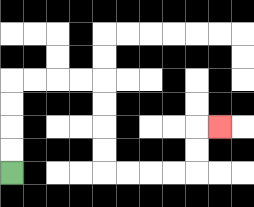{'start': '[0, 7]', 'end': '[9, 5]', 'path_directions': 'U,U,U,U,R,R,R,R,D,D,D,D,R,R,R,R,U,U,R', 'path_coordinates': '[[0, 7], [0, 6], [0, 5], [0, 4], [0, 3], [1, 3], [2, 3], [3, 3], [4, 3], [4, 4], [4, 5], [4, 6], [4, 7], [5, 7], [6, 7], [7, 7], [8, 7], [8, 6], [8, 5], [9, 5]]'}